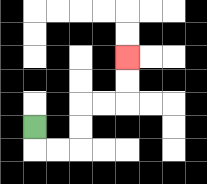{'start': '[1, 5]', 'end': '[5, 2]', 'path_directions': 'D,R,R,U,U,R,R,U,U', 'path_coordinates': '[[1, 5], [1, 6], [2, 6], [3, 6], [3, 5], [3, 4], [4, 4], [5, 4], [5, 3], [5, 2]]'}